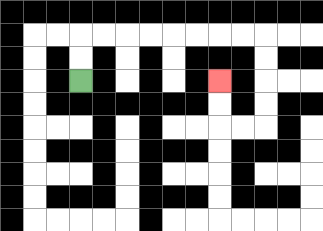{'start': '[3, 3]', 'end': '[9, 3]', 'path_directions': 'U,U,R,R,R,R,R,R,R,R,D,D,D,D,L,L,U,U', 'path_coordinates': '[[3, 3], [3, 2], [3, 1], [4, 1], [5, 1], [6, 1], [7, 1], [8, 1], [9, 1], [10, 1], [11, 1], [11, 2], [11, 3], [11, 4], [11, 5], [10, 5], [9, 5], [9, 4], [9, 3]]'}